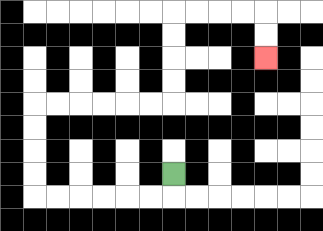{'start': '[7, 7]', 'end': '[11, 2]', 'path_directions': 'D,L,L,L,L,L,L,U,U,U,U,R,R,R,R,R,R,U,U,U,U,R,R,R,R,D,D', 'path_coordinates': '[[7, 7], [7, 8], [6, 8], [5, 8], [4, 8], [3, 8], [2, 8], [1, 8], [1, 7], [1, 6], [1, 5], [1, 4], [2, 4], [3, 4], [4, 4], [5, 4], [6, 4], [7, 4], [7, 3], [7, 2], [7, 1], [7, 0], [8, 0], [9, 0], [10, 0], [11, 0], [11, 1], [11, 2]]'}